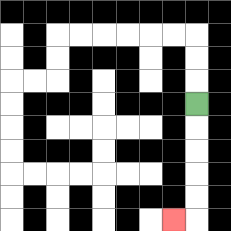{'start': '[8, 4]', 'end': '[7, 9]', 'path_directions': 'D,D,D,D,D,L', 'path_coordinates': '[[8, 4], [8, 5], [8, 6], [8, 7], [8, 8], [8, 9], [7, 9]]'}